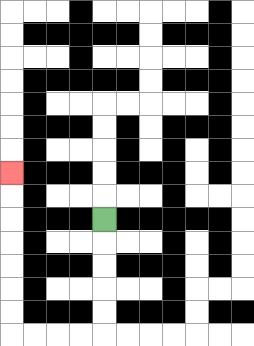{'start': '[4, 9]', 'end': '[0, 7]', 'path_directions': 'D,D,D,D,D,L,L,L,L,U,U,U,U,U,U,U', 'path_coordinates': '[[4, 9], [4, 10], [4, 11], [4, 12], [4, 13], [4, 14], [3, 14], [2, 14], [1, 14], [0, 14], [0, 13], [0, 12], [0, 11], [0, 10], [0, 9], [0, 8], [0, 7]]'}